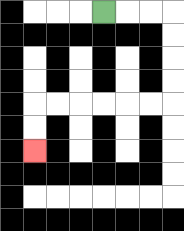{'start': '[4, 0]', 'end': '[1, 6]', 'path_directions': 'R,R,R,D,D,D,D,L,L,L,L,L,L,D,D', 'path_coordinates': '[[4, 0], [5, 0], [6, 0], [7, 0], [7, 1], [7, 2], [7, 3], [7, 4], [6, 4], [5, 4], [4, 4], [3, 4], [2, 4], [1, 4], [1, 5], [1, 6]]'}